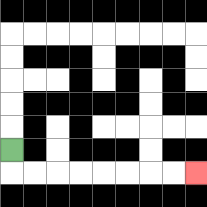{'start': '[0, 6]', 'end': '[8, 7]', 'path_directions': 'D,R,R,R,R,R,R,R,R', 'path_coordinates': '[[0, 6], [0, 7], [1, 7], [2, 7], [3, 7], [4, 7], [5, 7], [6, 7], [7, 7], [8, 7]]'}